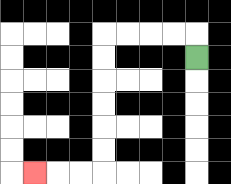{'start': '[8, 2]', 'end': '[1, 7]', 'path_directions': 'U,L,L,L,L,D,D,D,D,D,D,L,L,L', 'path_coordinates': '[[8, 2], [8, 1], [7, 1], [6, 1], [5, 1], [4, 1], [4, 2], [4, 3], [4, 4], [4, 5], [4, 6], [4, 7], [3, 7], [2, 7], [1, 7]]'}